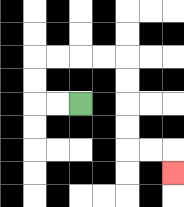{'start': '[3, 4]', 'end': '[7, 7]', 'path_directions': 'L,L,U,U,R,R,R,R,D,D,D,D,R,R,D', 'path_coordinates': '[[3, 4], [2, 4], [1, 4], [1, 3], [1, 2], [2, 2], [3, 2], [4, 2], [5, 2], [5, 3], [5, 4], [5, 5], [5, 6], [6, 6], [7, 6], [7, 7]]'}